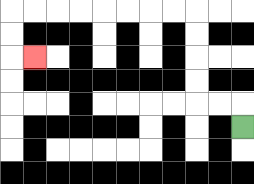{'start': '[10, 5]', 'end': '[1, 2]', 'path_directions': 'U,L,L,U,U,U,U,L,L,L,L,L,L,L,L,D,D,R', 'path_coordinates': '[[10, 5], [10, 4], [9, 4], [8, 4], [8, 3], [8, 2], [8, 1], [8, 0], [7, 0], [6, 0], [5, 0], [4, 0], [3, 0], [2, 0], [1, 0], [0, 0], [0, 1], [0, 2], [1, 2]]'}